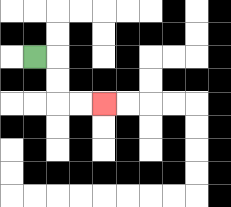{'start': '[1, 2]', 'end': '[4, 4]', 'path_directions': 'R,D,D,R,R', 'path_coordinates': '[[1, 2], [2, 2], [2, 3], [2, 4], [3, 4], [4, 4]]'}